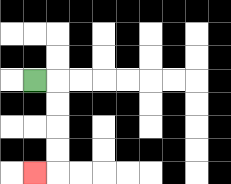{'start': '[1, 3]', 'end': '[1, 7]', 'path_directions': 'R,D,D,D,D,L', 'path_coordinates': '[[1, 3], [2, 3], [2, 4], [2, 5], [2, 6], [2, 7], [1, 7]]'}